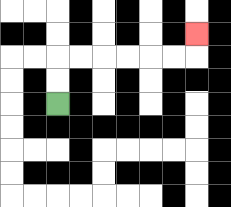{'start': '[2, 4]', 'end': '[8, 1]', 'path_directions': 'U,U,R,R,R,R,R,R,U', 'path_coordinates': '[[2, 4], [2, 3], [2, 2], [3, 2], [4, 2], [5, 2], [6, 2], [7, 2], [8, 2], [8, 1]]'}